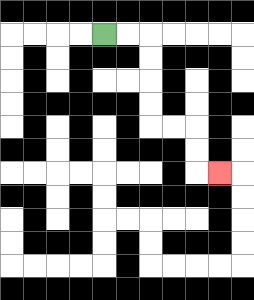{'start': '[4, 1]', 'end': '[9, 7]', 'path_directions': 'R,R,D,D,D,D,R,R,D,D,R', 'path_coordinates': '[[4, 1], [5, 1], [6, 1], [6, 2], [6, 3], [6, 4], [6, 5], [7, 5], [8, 5], [8, 6], [8, 7], [9, 7]]'}